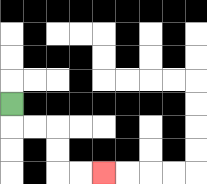{'start': '[0, 4]', 'end': '[4, 7]', 'path_directions': 'D,R,R,D,D,R,R', 'path_coordinates': '[[0, 4], [0, 5], [1, 5], [2, 5], [2, 6], [2, 7], [3, 7], [4, 7]]'}